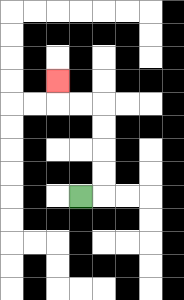{'start': '[3, 8]', 'end': '[2, 3]', 'path_directions': 'R,U,U,U,U,L,L,U', 'path_coordinates': '[[3, 8], [4, 8], [4, 7], [4, 6], [4, 5], [4, 4], [3, 4], [2, 4], [2, 3]]'}